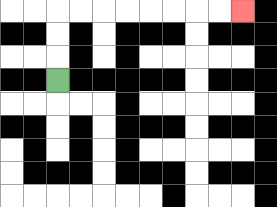{'start': '[2, 3]', 'end': '[10, 0]', 'path_directions': 'U,U,U,R,R,R,R,R,R,R,R', 'path_coordinates': '[[2, 3], [2, 2], [2, 1], [2, 0], [3, 0], [4, 0], [5, 0], [6, 0], [7, 0], [8, 0], [9, 0], [10, 0]]'}